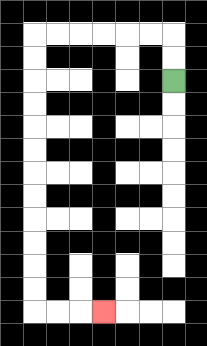{'start': '[7, 3]', 'end': '[4, 13]', 'path_directions': 'U,U,L,L,L,L,L,L,D,D,D,D,D,D,D,D,D,D,D,D,R,R,R', 'path_coordinates': '[[7, 3], [7, 2], [7, 1], [6, 1], [5, 1], [4, 1], [3, 1], [2, 1], [1, 1], [1, 2], [1, 3], [1, 4], [1, 5], [1, 6], [1, 7], [1, 8], [1, 9], [1, 10], [1, 11], [1, 12], [1, 13], [2, 13], [3, 13], [4, 13]]'}